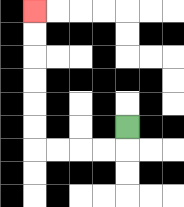{'start': '[5, 5]', 'end': '[1, 0]', 'path_directions': 'D,L,L,L,L,U,U,U,U,U,U', 'path_coordinates': '[[5, 5], [5, 6], [4, 6], [3, 6], [2, 6], [1, 6], [1, 5], [1, 4], [1, 3], [1, 2], [1, 1], [1, 0]]'}